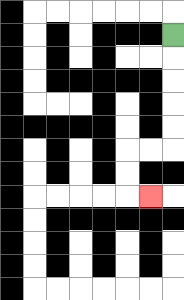{'start': '[7, 1]', 'end': '[6, 8]', 'path_directions': 'D,D,D,D,D,L,L,D,D,R', 'path_coordinates': '[[7, 1], [7, 2], [7, 3], [7, 4], [7, 5], [7, 6], [6, 6], [5, 6], [5, 7], [5, 8], [6, 8]]'}